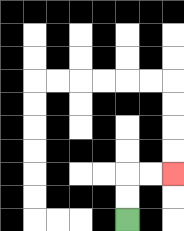{'start': '[5, 9]', 'end': '[7, 7]', 'path_directions': 'U,U,R,R', 'path_coordinates': '[[5, 9], [5, 8], [5, 7], [6, 7], [7, 7]]'}